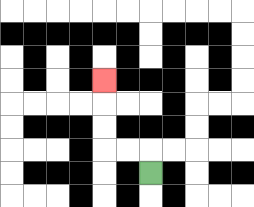{'start': '[6, 7]', 'end': '[4, 3]', 'path_directions': 'U,L,L,U,U,U', 'path_coordinates': '[[6, 7], [6, 6], [5, 6], [4, 6], [4, 5], [4, 4], [4, 3]]'}